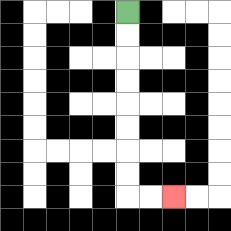{'start': '[5, 0]', 'end': '[7, 8]', 'path_directions': 'D,D,D,D,D,D,D,D,R,R', 'path_coordinates': '[[5, 0], [5, 1], [5, 2], [5, 3], [5, 4], [5, 5], [5, 6], [5, 7], [5, 8], [6, 8], [7, 8]]'}